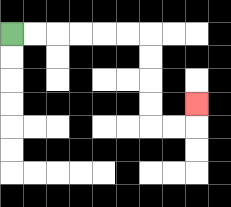{'start': '[0, 1]', 'end': '[8, 4]', 'path_directions': 'R,R,R,R,R,R,D,D,D,D,R,R,U', 'path_coordinates': '[[0, 1], [1, 1], [2, 1], [3, 1], [4, 1], [5, 1], [6, 1], [6, 2], [6, 3], [6, 4], [6, 5], [7, 5], [8, 5], [8, 4]]'}